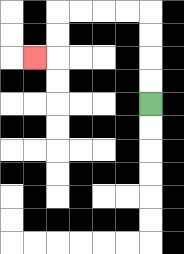{'start': '[6, 4]', 'end': '[1, 2]', 'path_directions': 'U,U,U,U,L,L,L,L,D,D,L', 'path_coordinates': '[[6, 4], [6, 3], [6, 2], [6, 1], [6, 0], [5, 0], [4, 0], [3, 0], [2, 0], [2, 1], [2, 2], [1, 2]]'}